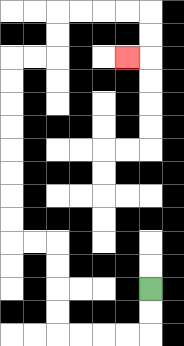{'start': '[6, 12]', 'end': '[5, 2]', 'path_directions': 'D,D,L,L,L,L,U,U,U,U,L,L,U,U,U,U,U,U,U,U,R,R,U,U,R,R,R,R,D,D,L', 'path_coordinates': '[[6, 12], [6, 13], [6, 14], [5, 14], [4, 14], [3, 14], [2, 14], [2, 13], [2, 12], [2, 11], [2, 10], [1, 10], [0, 10], [0, 9], [0, 8], [0, 7], [0, 6], [0, 5], [0, 4], [0, 3], [0, 2], [1, 2], [2, 2], [2, 1], [2, 0], [3, 0], [4, 0], [5, 0], [6, 0], [6, 1], [6, 2], [5, 2]]'}